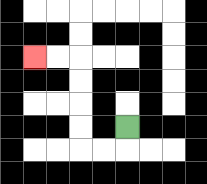{'start': '[5, 5]', 'end': '[1, 2]', 'path_directions': 'D,L,L,U,U,U,U,L,L', 'path_coordinates': '[[5, 5], [5, 6], [4, 6], [3, 6], [3, 5], [3, 4], [3, 3], [3, 2], [2, 2], [1, 2]]'}